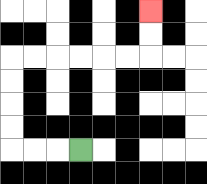{'start': '[3, 6]', 'end': '[6, 0]', 'path_directions': 'L,L,L,U,U,U,U,R,R,R,R,R,R,U,U', 'path_coordinates': '[[3, 6], [2, 6], [1, 6], [0, 6], [0, 5], [0, 4], [0, 3], [0, 2], [1, 2], [2, 2], [3, 2], [4, 2], [5, 2], [6, 2], [6, 1], [6, 0]]'}